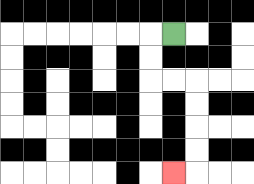{'start': '[7, 1]', 'end': '[7, 7]', 'path_directions': 'L,D,D,R,R,D,D,D,D,L', 'path_coordinates': '[[7, 1], [6, 1], [6, 2], [6, 3], [7, 3], [8, 3], [8, 4], [8, 5], [8, 6], [8, 7], [7, 7]]'}